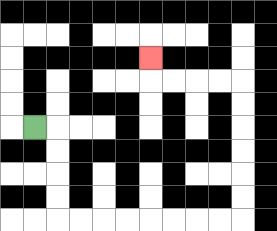{'start': '[1, 5]', 'end': '[6, 2]', 'path_directions': 'R,D,D,D,D,R,R,R,R,R,R,R,R,U,U,U,U,U,U,L,L,L,L,U', 'path_coordinates': '[[1, 5], [2, 5], [2, 6], [2, 7], [2, 8], [2, 9], [3, 9], [4, 9], [5, 9], [6, 9], [7, 9], [8, 9], [9, 9], [10, 9], [10, 8], [10, 7], [10, 6], [10, 5], [10, 4], [10, 3], [9, 3], [8, 3], [7, 3], [6, 3], [6, 2]]'}